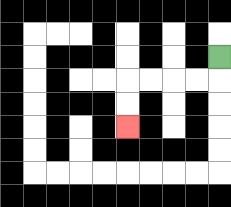{'start': '[9, 2]', 'end': '[5, 5]', 'path_directions': 'D,L,L,L,L,D,D', 'path_coordinates': '[[9, 2], [9, 3], [8, 3], [7, 3], [6, 3], [5, 3], [5, 4], [5, 5]]'}